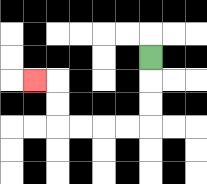{'start': '[6, 2]', 'end': '[1, 3]', 'path_directions': 'D,D,D,L,L,L,L,U,U,L', 'path_coordinates': '[[6, 2], [6, 3], [6, 4], [6, 5], [5, 5], [4, 5], [3, 5], [2, 5], [2, 4], [2, 3], [1, 3]]'}